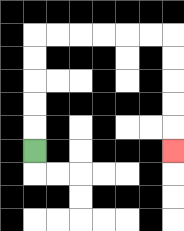{'start': '[1, 6]', 'end': '[7, 6]', 'path_directions': 'U,U,U,U,U,R,R,R,R,R,R,D,D,D,D,D', 'path_coordinates': '[[1, 6], [1, 5], [1, 4], [1, 3], [1, 2], [1, 1], [2, 1], [3, 1], [4, 1], [5, 1], [6, 1], [7, 1], [7, 2], [7, 3], [7, 4], [7, 5], [7, 6]]'}